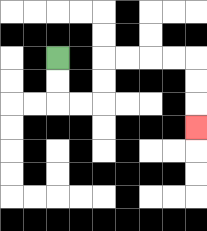{'start': '[2, 2]', 'end': '[8, 5]', 'path_directions': 'D,D,R,R,U,U,R,R,R,R,D,D,D', 'path_coordinates': '[[2, 2], [2, 3], [2, 4], [3, 4], [4, 4], [4, 3], [4, 2], [5, 2], [6, 2], [7, 2], [8, 2], [8, 3], [8, 4], [8, 5]]'}